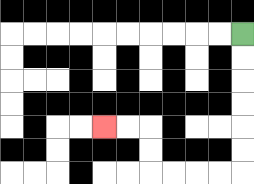{'start': '[10, 1]', 'end': '[4, 5]', 'path_directions': 'D,D,D,D,D,D,L,L,L,L,U,U,L,L', 'path_coordinates': '[[10, 1], [10, 2], [10, 3], [10, 4], [10, 5], [10, 6], [10, 7], [9, 7], [8, 7], [7, 7], [6, 7], [6, 6], [6, 5], [5, 5], [4, 5]]'}